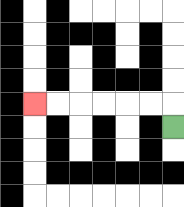{'start': '[7, 5]', 'end': '[1, 4]', 'path_directions': 'U,L,L,L,L,L,L', 'path_coordinates': '[[7, 5], [7, 4], [6, 4], [5, 4], [4, 4], [3, 4], [2, 4], [1, 4]]'}